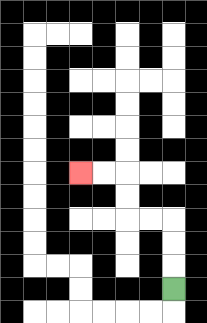{'start': '[7, 12]', 'end': '[3, 7]', 'path_directions': 'U,U,U,L,L,U,U,L,L', 'path_coordinates': '[[7, 12], [7, 11], [7, 10], [7, 9], [6, 9], [5, 9], [5, 8], [5, 7], [4, 7], [3, 7]]'}